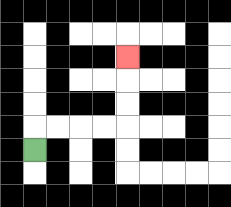{'start': '[1, 6]', 'end': '[5, 2]', 'path_directions': 'U,R,R,R,R,U,U,U', 'path_coordinates': '[[1, 6], [1, 5], [2, 5], [3, 5], [4, 5], [5, 5], [5, 4], [5, 3], [5, 2]]'}